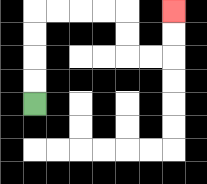{'start': '[1, 4]', 'end': '[7, 0]', 'path_directions': 'U,U,U,U,R,R,R,R,D,D,R,R,U,U', 'path_coordinates': '[[1, 4], [1, 3], [1, 2], [1, 1], [1, 0], [2, 0], [3, 0], [4, 0], [5, 0], [5, 1], [5, 2], [6, 2], [7, 2], [7, 1], [7, 0]]'}